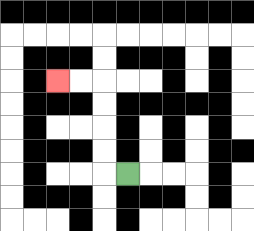{'start': '[5, 7]', 'end': '[2, 3]', 'path_directions': 'L,U,U,U,U,L,L', 'path_coordinates': '[[5, 7], [4, 7], [4, 6], [4, 5], [4, 4], [4, 3], [3, 3], [2, 3]]'}